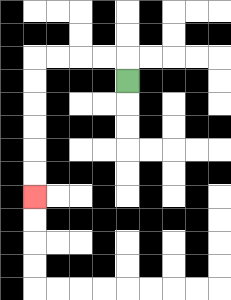{'start': '[5, 3]', 'end': '[1, 8]', 'path_directions': 'U,L,L,L,L,D,D,D,D,D,D', 'path_coordinates': '[[5, 3], [5, 2], [4, 2], [3, 2], [2, 2], [1, 2], [1, 3], [1, 4], [1, 5], [1, 6], [1, 7], [1, 8]]'}